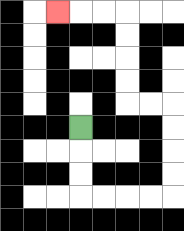{'start': '[3, 5]', 'end': '[2, 0]', 'path_directions': 'D,D,D,R,R,R,R,U,U,U,U,L,L,U,U,U,U,L,L,L', 'path_coordinates': '[[3, 5], [3, 6], [3, 7], [3, 8], [4, 8], [5, 8], [6, 8], [7, 8], [7, 7], [7, 6], [7, 5], [7, 4], [6, 4], [5, 4], [5, 3], [5, 2], [5, 1], [5, 0], [4, 0], [3, 0], [2, 0]]'}